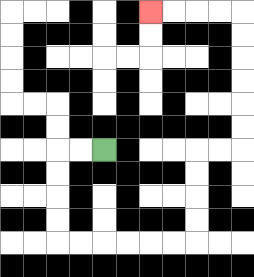{'start': '[4, 6]', 'end': '[6, 0]', 'path_directions': 'L,L,D,D,D,D,R,R,R,R,R,R,U,U,U,U,R,R,U,U,U,U,U,U,L,L,L,L', 'path_coordinates': '[[4, 6], [3, 6], [2, 6], [2, 7], [2, 8], [2, 9], [2, 10], [3, 10], [4, 10], [5, 10], [6, 10], [7, 10], [8, 10], [8, 9], [8, 8], [8, 7], [8, 6], [9, 6], [10, 6], [10, 5], [10, 4], [10, 3], [10, 2], [10, 1], [10, 0], [9, 0], [8, 0], [7, 0], [6, 0]]'}